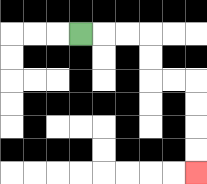{'start': '[3, 1]', 'end': '[8, 7]', 'path_directions': 'R,R,R,D,D,R,R,D,D,D,D', 'path_coordinates': '[[3, 1], [4, 1], [5, 1], [6, 1], [6, 2], [6, 3], [7, 3], [8, 3], [8, 4], [8, 5], [8, 6], [8, 7]]'}